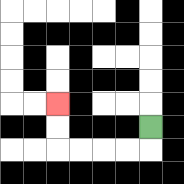{'start': '[6, 5]', 'end': '[2, 4]', 'path_directions': 'D,L,L,L,L,U,U', 'path_coordinates': '[[6, 5], [6, 6], [5, 6], [4, 6], [3, 6], [2, 6], [2, 5], [2, 4]]'}